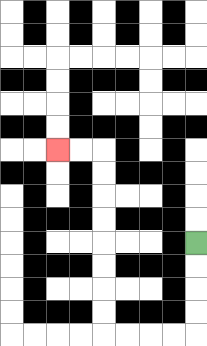{'start': '[8, 10]', 'end': '[2, 6]', 'path_directions': 'D,D,D,D,L,L,L,L,U,U,U,U,U,U,U,U,L,L', 'path_coordinates': '[[8, 10], [8, 11], [8, 12], [8, 13], [8, 14], [7, 14], [6, 14], [5, 14], [4, 14], [4, 13], [4, 12], [4, 11], [4, 10], [4, 9], [4, 8], [4, 7], [4, 6], [3, 6], [2, 6]]'}